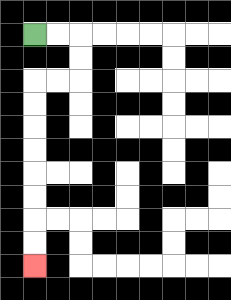{'start': '[1, 1]', 'end': '[1, 11]', 'path_directions': 'R,R,D,D,L,L,D,D,D,D,D,D,D,D', 'path_coordinates': '[[1, 1], [2, 1], [3, 1], [3, 2], [3, 3], [2, 3], [1, 3], [1, 4], [1, 5], [1, 6], [1, 7], [1, 8], [1, 9], [1, 10], [1, 11]]'}